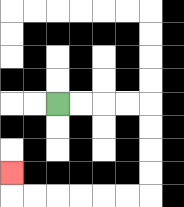{'start': '[2, 4]', 'end': '[0, 7]', 'path_directions': 'R,R,R,R,D,D,D,D,L,L,L,L,L,L,U', 'path_coordinates': '[[2, 4], [3, 4], [4, 4], [5, 4], [6, 4], [6, 5], [6, 6], [6, 7], [6, 8], [5, 8], [4, 8], [3, 8], [2, 8], [1, 8], [0, 8], [0, 7]]'}